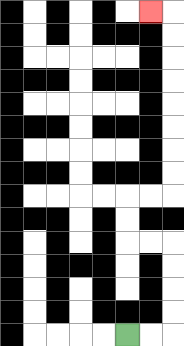{'start': '[5, 14]', 'end': '[6, 0]', 'path_directions': 'R,R,U,U,U,U,L,L,U,U,R,R,U,U,U,U,U,U,U,U,L', 'path_coordinates': '[[5, 14], [6, 14], [7, 14], [7, 13], [7, 12], [7, 11], [7, 10], [6, 10], [5, 10], [5, 9], [5, 8], [6, 8], [7, 8], [7, 7], [7, 6], [7, 5], [7, 4], [7, 3], [7, 2], [7, 1], [7, 0], [6, 0]]'}